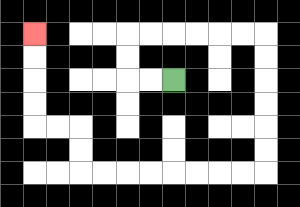{'start': '[7, 3]', 'end': '[1, 1]', 'path_directions': 'L,L,U,U,R,R,R,R,R,R,D,D,D,D,D,D,L,L,L,L,L,L,L,L,U,U,L,L,U,U,U,U', 'path_coordinates': '[[7, 3], [6, 3], [5, 3], [5, 2], [5, 1], [6, 1], [7, 1], [8, 1], [9, 1], [10, 1], [11, 1], [11, 2], [11, 3], [11, 4], [11, 5], [11, 6], [11, 7], [10, 7], [9, 7], [8, 7], [7, 7], [6, 7], [5, 7], [4, 7], [3, 7], [3, 6], [3, 5], [2, 5], [1, 5], [1, 4], [1, 3], [1, 2], [1, 1]]'}